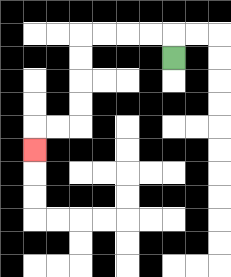{'start': '[7, 2]', 'end': '[1, 6]', 'path_directions': 'U,L,L,L,L,D,D,D,D,L,L,D', 'path_coordinates': '[[7, 2], [7, 1], [6, 1], [5, 1], [4, 1], [3, 1], [3, 2], [3, 3], [3, 4], [3, 5], [2, 5], [1, 5], [1, 6]]'}